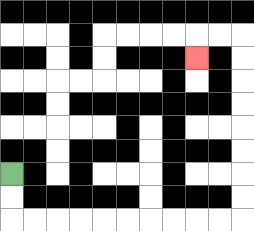{'start': '[0, 7]', 'end': '[8, 2]', 'path_directions': 'D,D,R,R,R,R,R,R,R,R,R,R,U,U,U,U,U,U,U,U,L,L,D', 'path_coordinates': '[[0, 7], [0, 8], [0, 9], [1, 9], [2, 9], [3, 9], [4, 9], [5, 9], [6, 9], [7, 9], [8, 9], [9, 9], [10, 9], [10, 8], [10, 7], [10, 6], [10, 5], [10, 4], [10, 3], [10, 2], [10, 1], [9, 1], [8, 1], [8, 2]]'}